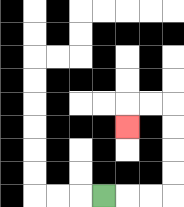{'start': '[4, 8]', 'end': '[5, 5]', 'path_directions': 'R,R,R,U,U,U,U,L,L,D', 'path_coordinates': '[[4, 8], [5, 8], [6, 8], [7, 8], [7, 7], [7, 6], [7, 5], [7, 4], [6, 4], [5, 4], [5, 5]]'}